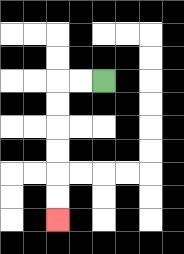{'start': '[4, 3]', 'end': '[2, 9]', 'path_directions': 'L,L,D,D,D,D,D,D', 'path_coordinates': '[[4, 3], [3, 3], [2, 3], [2, 4], [2, 5], [2, 6], [2, 7], [2, 8], [2, 9]]'}